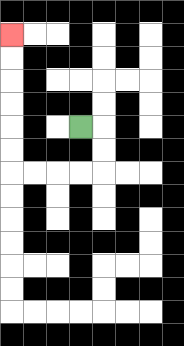{'start': '[3, 5]', 'end': '[0, 1]', 'path_directions': 'R,D,D,L,L,L,L,U,U,U,U,U,U', 'path_coordinates': '[[3, 5], [4, 5], [4, 6], [4, 7], [3, 7], [2, 7], [1, 7], [0, 7], [0, 6], [0, 5], [0, 4], [0, 3], [0, 2], [0, 1]]'}